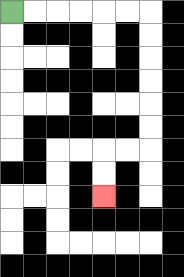{'start': '[0, 0]', 'end': '[4, 8]', 'path_directions': 'R,R,R,R,R,R,D,D,D,D,D,D,L,L,D,D', 'path_coordinates': '[[0, 0], [1, 0], [2, 0], [3, 0], [4, 0], [5, 0], [6, 0], [6, 1], [6, 2], [6, 3], [6, 4], [6, 5], [6, 6], [5, 6], [4, 6], [4, 7], [4, 8]]'}